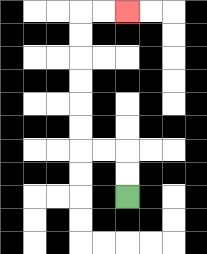{'start': '[5, 8]', 'end': '[5, 0]', 'path_directions': 'U,U,L,L,U,U,U,U,U,U,R,R', 'path_coordinates': '[[5, 8], [5, 7], [5, 6], [4, 6], [3, 6], [3, 5], [3, 4], [3, 3], [3, 2], [3, 1], [3, 0], [4, 0], [5, 0]]'}